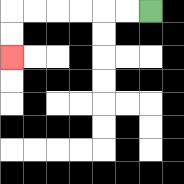{'start': '[6, 0]', 'end': '[0, 2]', 'path_directions': 'L,L,L,L,L,L,D,D', 'path_coordinates': '[[6, 0], [5, 0], [4, 0], [3, 0], [2, 0], [1, 0], [0, 0], [0, 1], [0, 2]]'}